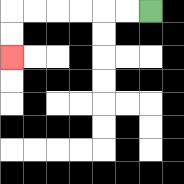{'start': '[6, 0]', 'end': '[0, 2]', 'path_directions': 'L,L,L,L,L,L,D,D', 'path_coordinates': '[[6, 0], [5, 0], [4, 0], [3, 0], [2, 0], [1, 0], [0, 0], [0, 1], [0, 2]]'}